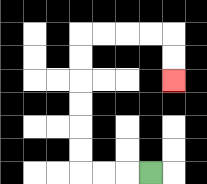{'start': '[6, 7]', 'end': '[7, 3]', 'path_directions': 'L,L,L,U,U,U,U,U,U,R,R,R,R,D,D', 'path_coordinates': '[[6, 7], [5, 7], [4, 7], [3, 7], [3, 6], [3, 5], [3, 4], [3, 3], [3, 2], [3, 1], [4, 1], [5, 1], [6, 1], [7, 1], [7, 2], [7, 3]]'}